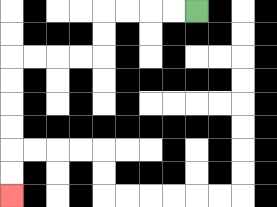{'start': '[8, 0]', 'end': '[0, 8]', 'path_directions': 'L,L,L,L,D,D,L,L,L,L,D,D,D,D,D,D', 'path_coordinates': '[[8, 0], [7, 0], [6, 0], [5, 0], [4, 0], [4, 1], [4, 2], [3, 2], [2, 2], [1, 2], [0, 2], [0, 3], [0, 4], [0, 5], [0, 6], [0, 7], [0, 8]]'}